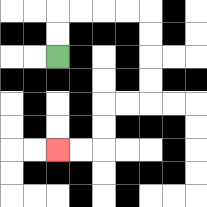{'start': '[2, 2]', 'end': '[2, 6]', 'path_directions': 'U,U,R,R,R,R,D,D,D,D,L,L,D,D,L,L', 'path_coordinates': '[[2, 2], [2, 1], [2, 0], [3, 0], [4, 0], [5, 0], [6, 0], [6, 1], [6, 2], [6, 3], [6, 4], [5, 4], [4, 4], [4, 5], [4, 6], [3, 6], [2, 6]]'}